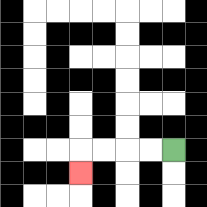{'start': '[7, 6]', 'end': '[3, 7]', 'path_directions': 'L,L,L,L,D', 'path_coordinates': '[[7, 6], [6, 6], [5, 6], [4, 6], [3, 6], [3, 7]]'}